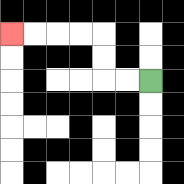{'start': '[6, 3]', 'end': '[0, 1]', 'path_directions': 'L,L,U,U,L,L,L,L', 'path_coordinates': '[[6, 3], [5, 3], [4, 3], [4, 2], [4, 1], [3, 1], [2, 1], [1, 1], [0, 1]]'}